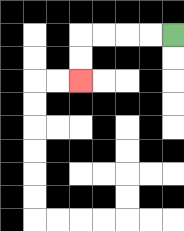{'start': '[7, 1]', 'end': '[3, 3]', 'path_directions': 'L,L,L,L,D,D', 'path_coordinates': '[[7, 1], [6, 1], [5, 1], [4, 1], [3, 1], [3, 2], [3, 3]]'}